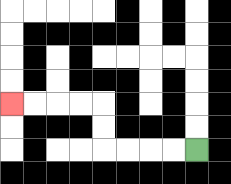{'start': '[8, 6]', 'end': '[0, 4]', 'path_directions': 'L,L,L,L,U,U,L,L,L,L', 'path_coordinates': '[[8, 6], [7, 6], [6, 6], [5, 6], [4, 6], [4, 5], [4, 4], [3, 4], [2, 4], [1, 4], [0, 4]]'}